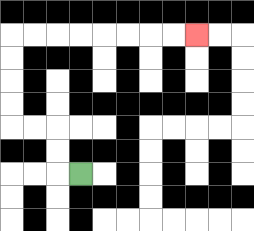{'start': '[3, 7]', 'end': '[8, 1]', 'path_directions': 'L,U,U,L,L,U,U,U,U,R,R,R,R,R,R,R,R', 'path_coordinates': '[[3, 7], [2, 7], [2, 6], [2, 5], [1, 5], [0, 5], [0, 4], [0, 3], [0, 2], [0, 1], [1, 1], [2, 1], [3, 1], [4, 1], [5, 1], [6, 1], [7, 1], [8, 1]]'}